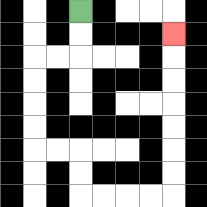{'start': '[3, 0]', 'end': '[7, 1]', 'path_directions': 'D,D,L,L,D,D,D,D,R,R,D,D,R,R,R,R,U,U,U,U,U,U,U', 'path_coordinates': '[[3, 0], [3, 1], [3, 2], [2, 2], [1, 2], [1, 3], [1, 4], [1, 5], [1, 6], [2, 6], [3, 6], [3, 7], [3, 8], [4, 8], [5, 8], [6, 8], [7, 8], [7, 7], [7, 6], [7, 5], [7, 4], [7, 3], [7, 2], [7, 1]]'}